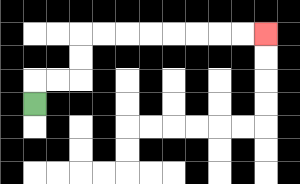{'start': '[1, 4]', 'end': '[11, 1]', 'path_directions': 'U,R,R,U,U,R,R,R,R,R,R,R,R', 'path_coordinates': '[[1, 4], [1, 3], [2, 3], [3, 3], [3, 2], [3, 1], [4, 1], [5, 1], [6, 1], [7, 1], [8, 1], [9, 1], [10, 1], [11, 1]]'}